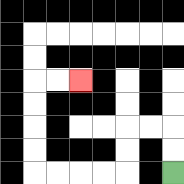{'start': '[7, 7]', 'end': '[3, 3]', 'path_directions': 'U,U,L,L,D,D,L,L,L,L,U,U,U,U,R,R', 'path_coordinates': '[[7, 7], [7, 6], [7, 5], [6, 5], [5, 5], [5, 6], [5, 7], [4, 7], [3, 7], [2, 7], [1, 7], [1, 6], [1, 5], [1, 4], [1, 3], [2, 3], [3, 3]]'}